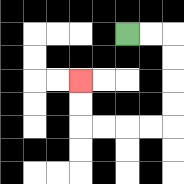{'start': '[5, 1]', 'end': '[3, 3]', 'path_directions': 'R,R,D,D,D,D,L,L,L,L,U,U', 'path_coordinates': '[[5, 1], [6, 1], [7, 1], [7, 2], [7, 3], [7, 4], [7, 5], [6, 5], [5, 5], [4, 5], [3, 5], [3, 4], [3, 3]]'}